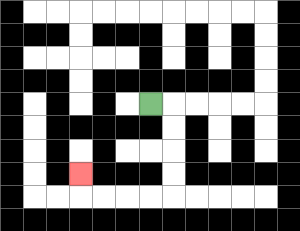{'start': '[6, 4]', 'end': '[3, 7]', 'path_directions': 'R,D,D,D,D,L,L,L,L,U', 'path_coordinates': '[[6, 4], [7, 4], [7, 5], [7, 6], [7, 7], [7, 8], [6, 8], [5, 8], [4, 8], [3, 8], [3, 7]]'}